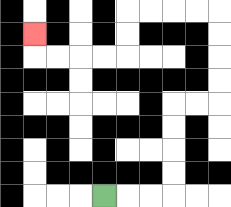{'start': '[4, 8]', 'end': '[1, 1]', 'path_directions': 'R,R,R,U,U,U,U,R,R,U,U,U,U,L,L,L,L,D,D,L,L,L,L,U', 'path_coordinates': '[[4, 8], [5, 8], [6, 8], [7, 8], [7, 7], [7, 6], [7, 5], [7, 4], [8, 4], [9, 4], [9, 3], [9, 2], [9, 1], [9, 0], [8, 0], [7, 0], [6, 0], [5, 0], [5, 1], [5, 2], [4, 2], [3, 2], [2, 2], [1, 2], [1, 1]]'}